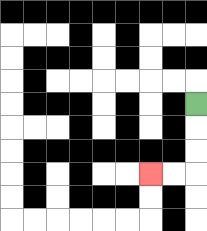{'start': '[8, 4]', 'end': '[6, 7]', 'path_directions': 'D,D,D,L,L', 'path_coordinates': '[[8, 4], [8, 5], [8, 6], [8, 7], [7, 7], [6, 7]]'}